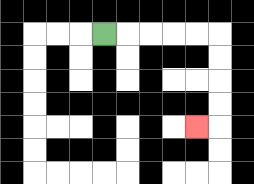{'start': '[4, 1]', 'end': '[8, 5]', 'path_directions': 'R,R,R,R,R,D,D,D,D,L', 'path_coordinates': '[[4, 1], [5, 1], [6, 1], [7, 1], [8, 1], [9, 1], [9, 2], [9, 3], [9, 4], [9, 5], [8, 5]]'}